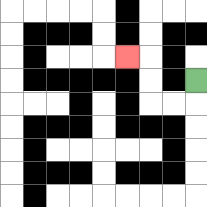{'start': '[8, 3]', 'end': '[5, 2]', 'path_directions': 'D,L,L,U,U,L', 'path_coordinates': '[[8, 3], [8, 4], [7, 4], [6, 4], [6, 3], [6, 2], [5, 2]]'}